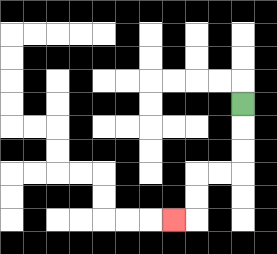{'start': '[10, 4]', 'end': '[7, 9]', 'path_directions': 'D,D,D,L,L,D,D,L', 'path_coordinates': '[[10, 4], [10, 5], [10, 6], [10, 7], [9, 7], [8, 7], [8, 8], [8, 9], [7, 9]]'}